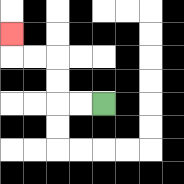{'start': '[4, 4]', 'end': '[0, 1]', 'path_directions': 'L,L,U,U,L,L,U', 'path_coordinates': '[[4, 4], [3, 4], [2, 4], [2, 3], [2, 2], [1, 2], [0, 2], [0, 1]]'}